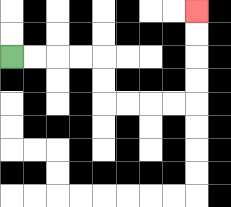{'start': '[0, 2]', 'end': '[8, 0]', 'path_directions': 'R,R,R,R,D,D,R,R,R,R,U,U,U,U', 'path_coordinates': '[[0, 2], [1, 2], [2, 2], [3, 2], [4, 2], [4, 3], [4, 4], [5, 4], [6, 4], [7, 4], [8, 4], [8, 3], [8, 2], [8, 1], [8, 0]]'}